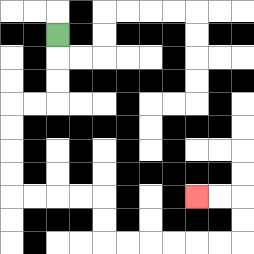{'start': '[2, 1]', 'end': '[8, 8]', 'path_directions': 'D,D,D,L,L,D,D,D,D,R,R,R,R,D,D,R,R,R,R,R,R,U,U,L,L', 'path_coordinates': '[[2, 1], [2, 2], [2, 3], [2, 4], [1, 4], [0, 4], [0, 5], [0, 6], [0, 7], [0, 8], [1, 8], [2, 8], [3, 8], [4, 8], [4, 9], [4, 10], [5, 10], [6, 10], [7, 10], [8, 10], [9, 10], [10, 10], [10, 9], [10, 8], [9, 8], [8, 8]]'}